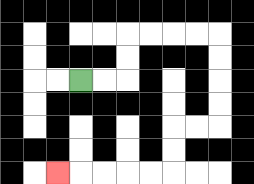{'start': '[3, 3]', 'end': '[2, 7]', 'path_directions': 'R,R,U,U,R,R,R,R,D,D,D,D,L,L,D,D,L,L,L,L,L', 'path_coordinates': '[[3, 3], [4, 3], [5, 3], [5, 2], [5, 1], [6, 1], [7, 1], [8, 1], [9, 1], [9, 2], [9, 3], [9, 4], [9, 5], [8, 5], [7, 5], [7, 6], [7, 7], [6, 7], [5, 7], [4, 7], [3, 7], [2, 7]]'}